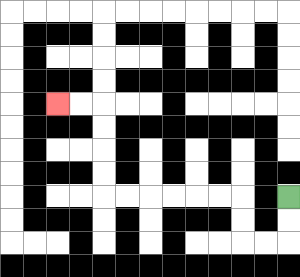{'start': '[12, 8]', 'end': '[2, 4]', 'path_directions': 'D,D,L,L,U,U,L,L,L,L,L,L,U,U,U,U,L,L', 'path_coordinates': '[[12, 8], [12, 9], [12, 10], [11, 10], [10, 10], [10, 9], [10, 8], [9, 8], [8, 8], [7, 8], [6, 8], [5, 8], [4, 8], [4, 7], [4, 6], [4, 5], [4, 4], [3, 4], [2, 4]]'}